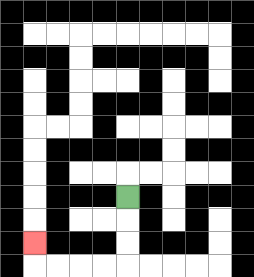{'start': '[5, 8]', 'end': '[1, 10]', 'path_directions': 'D,D,D,L,L,L,L,U', 'path_coordinates': '[[5, 8], [5, 9], [5, 10], [5, 11], [4, 11], [3, 11], [2, 11], [1, 11], [1, 10]]'}